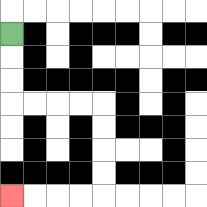{'start': '[0, 1]', 'end': '[0, 8]', 'path_directions': 'D,D,D,R,R,R,R,D,D,D,D,L,L,L,L', 'path_coordinates': '[[0, 1], [0, 2], [0, 3], [0, 4], [1, 4], [2, 4], [3, 4], [4, 4], [4, 5], [4, 6], [4, 7], [4, 8], [3, 8], [2, 8], [1, 8], [0, 8]]'}